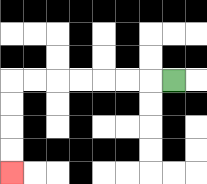{'start': '[7, 3]', 'end': '[0, 7]', 'path_directions': 'L,L,L,L,L,L,L,D,D,D,D', 'path_coordinates': '[[7, 3], [6, 3], [5, 3], [4, 3], [3, 3], [2, 3], [1, 3], [0, 3], [0, 4], [0, 5], [0, 6], [0, 7]]'}